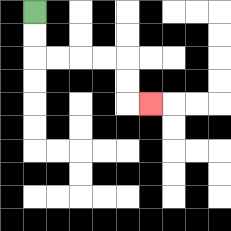{'start': '[1, 0]', 'end': '[6, 4]', 'path_directions': 'D,D,R,R,R,R,D,D,R', 'path_coordinates': '[[1, 0], [1, 1], [1, 2], [2, 2], [3, 2], [4, 2], [5, 2], [5, 3], [5, 4], [6, 4]]'}